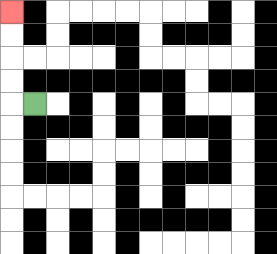{'start': '[1, 4]', 'end': '[0, 0]', 'path_directions': 'L,U,U,U,U', 'path_coordinates': '[[1, 4], [0, 4], [0, 3], [0, 2], [0, 1], [0, 0]]'}